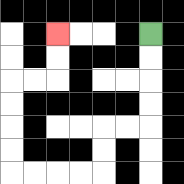{'start': '[6, 1]', 'end': '[2, 1]', 'path_directions': 'D,D,D,D,L,L,D,D,L,L,L,L,U,U,U,U,R,R,U,U', 'path_coordinates': '[[6, 1], [6, 2], [6, 3], [6, 4], [6, 5], [5, 5], [4, 5], [4, 6], [4, 7], [3, 7], [2, 7], [1, 7], [0, 7], [0, 6], [0, 5], [0, 4], [0, 3], [1, 3], [2, 3], [2, 2], [2, 1]]'}